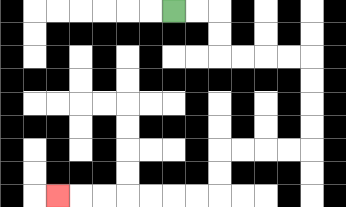{'start': '[7, 0]', 'end': '[2, 8]', 'path_directions': 'R,R,D,D,R,R,R,R,D,D,D,D,L,L,L,L,D,D,L,L,L,L,L,L,L', 'path_coordinates': '[[7, 0], [8, 0], [9, 0], [9, 1], [9, 2], [10, 2], [11, 2], [12, 2], [13, 2], [13, 3], [13, 4], [13, 5], [13, 6], [12, 6], [11, 6], [10, 6], [9, 6], [9, 7], [9, 8], [8, 8], [7, 8], [6, 8], [5, 8], [4, 8], [3, 8], [2, 8]]'}